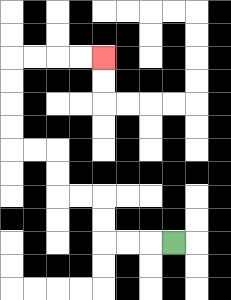{'start': '[7, 10]', 'end': '[4, 2]', 'path_directions': 'L,L,L,U,U,L,L,U,U,L,L,U,U,U,U,R,R,R,R', 'path_coordinates': '[[7, 10], [6, 10], [5, 10], [4, 10], [4, 9], [4, 8], [3, 8], [2, 8], [2, 7], [2, 6], [1, 6], [0, 6], [0, 5], [0, 4], [0, 3], [0, 2], [1, 2], [2, 2], [3, 2], [4, 2]]'}